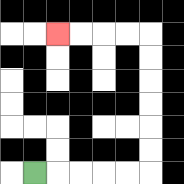{'start': '[1, 7]', 'end': '[2, 1]', 'path_directions': 'R,R,R,R,R,U,U,U,U,U,U,L,L,L,L', 'path_coordinates': '[[1, 7], [2, 7], [3, 7], [4, 7], [5, 7], [6, 7], [6, 6], [6, 5], [6, 4], [6, 3], [6, 2], [6, 1], [5, 1], [4, 1], [3, 1], [2, 1]]'}